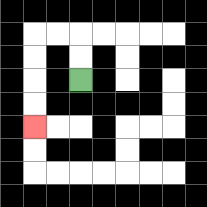{'start': '[3, 3]', 'end': '[1, 5]', 'path_directions': 'U,U,L,L,D,D,D,D', 'path_coordinates': '[[3, 3], [3, 2], [3, 1], [2, 1], [1, 1], [1, 2], [1, 3], [1, 4], [1, 5]]'}